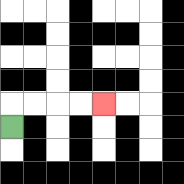{'start': '[0, 5]', 'end': '[4, 4]', 'path_directions': 'U,R,R,R,R', 'path_coordinates': '[[0, 5], [0, 4], [1, 4], [2, 4], [3, 4], [4, 4]]'}